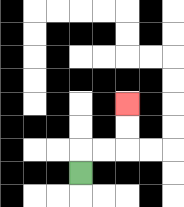{'start': '[3, 7]', 'end': '[5, 4]', 'path_directions': 'U,R,R,U,U', 'path_coordinates': '[[3, 7], [3, 6], [4, 6], [5, 6], [5, 5], [5, 4]]'}